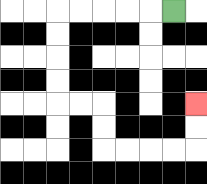{'start': '[7, 0]', 'end': '[8, 4]', 'path_directions': 'L,L,L,L,L,D,D,D,D,R,R,D,D,R,R,R,R,U,U', 'path_coordinates': '[[7, 0], [6, 0], [5, 0], [4, 0], [3, 0], [2, 0], [2, 1], [2, 2], [2, 3], [2, 4], [3, 4], [4, 4], [4, 5], [4, 6], [5, 6], [6, 6], [7, 6], [8, 6], [8, 5], [8, 4]]'}